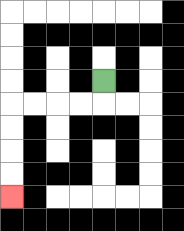{'start': '[4, 3]', 'end': '[0, 8]', 'path_directions': 'D,L,L,L,L,D,D,D,D', 'path_coordinates': '[[4, 3], [4, 4], [3, 4], [2, 4], [1, 4], [0, 4], [0, 5], [0, 6], [0, 7], [0, 8]]'}